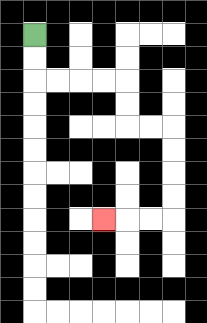{'start': '[1, 1]', 'end': '[4, 9]', 'path_directions': 'D,D,R,R,R,R,D,D,R,R,D,D,D,D,L,L,L', 'path_coordinates': '[[1, 1], [1, 2], [1, 3], [2, 3], [3, 3], [4, 3], [5, 3], [5, 4], [5, 5], [6, 5], [7, 5], [7, 6], [7, 7], [7, 8], [7, 9], [6, 9], [5, 9], [4, 9]]'}